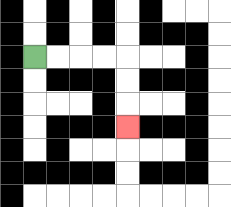{'start': '[1, 2]', 'end': '[5, 5]', 'path_directions': 'R,R,R,R,D,D,D', 'path_coordinates': '[[1, 2], [2, 2], [3, 2], [4, 2], [5, 2], [5, 3], [5, 4], [5, 5]]'}